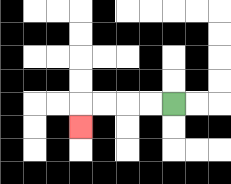{'start': '[7, 4]', 'end': '[3, 5]', 'path_directions': 'L,L,L,L,D', 'path_coordinates': '[[7, 4], [6, 4], [5, 4], [4, 4], [3, 4], [3, 5]]'}